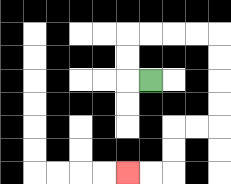{'start': '[6, 3]', 'end': '[5, 7]', 'path_directions': 'L,U,U,R,R,R,R,D,D,D,D,L,L,D,D,L,L', 'path_coordinates': '[[6, 3], [5, 3], [5, 2], [5, 1], [6, 1], [7, 1], [8, 1], [9, 1], [9, 2], [9, 3], [9, 4], [9, 5], [8, 5], [7, 5], [7, 6], [7, 7], [6, 7], [5, 7]]'}